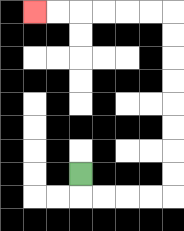{'start': '[3, 7]', 'end': '[1, 0]', 'path_directions': 'D,R,R,R,R,U,U,U,U,U,U,U,U,L,L,L,L,L,L', 'path_coordinates': '[[3, 7], [3, 8], [4, 8], [5, 8], [6, 8], [7, 8], [7, 7], [7, 6], [7, 5], [7, 4], [7, 3], [7, 2], [7, 1], [7, 0], [6, 0], [5, 0], [4, 0], [3, 0], [2, 0], [1, 0]]'}